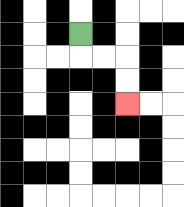{'start': '[3, 1]', 'end': '[5, 4]', 'path_directions': 'D,R,R,D,D', 'path_coordinates': '[[3, 1], [3, 2], [4, 2], [5, 2], [5, 3], [5, 4]]'}